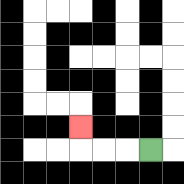{'start': '[6, 6]', 'end': '[3, 5]', 'path_directions': 'L,L,L,U', 'path_coordinates': '[[6, 6], [5, 6], [4, 6], [3, 6], [3, 5]]'}